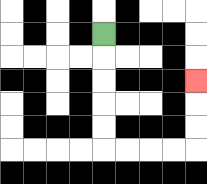{'start': '[4, 1]', 'end': '[8, 3]', 'path_directions': 'D,D,D,D,D,R,R,R,R,U,U,U', 'path_coordinates': '[[4, 1], [4, 2], [4, 3], [4, 4], [4, 5], [4, 6], [5, 6], [6, 6], [7, 6], [8, 6], [8, 5], [8, 4], [8, 3]]'}